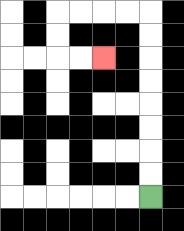{'start': '[6, 8]', 'end': '[4, 2]', 'path_directions': 'U,U,U,U,U,U,U,U,L,L,L,L,D,D,R,R', 'path_coordinates': '[[6, 8], [6, 7], [6, 6], [6, 5], [6, 4], [6, 3], [6, 2], [6, 1], [6, 0], [5, 0], [4, 0], [3, 0], [2, 0], [2, 1], [2, 2], [3, 2], [4, 2]]'}